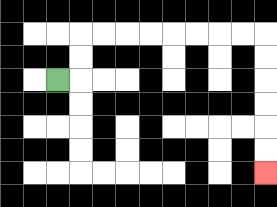{'start': '[2, 3]', 'end': '[11, 7]', 'path_directions': 'R,U,U,R,R,R,R,R,R,R,R,D,D,D,D,D,D', 'path_coordinates': '[[2, 3], [3, 3], [3, 2], [3, 1], [4, 1], [5, 1], [6, 1], [7, 1], [8, 1], [9, 1], [10, 1], [11, 1], [11, 2], [11, 3], [11, 4], [11, 5], [11, 6], [11, 7]]'}